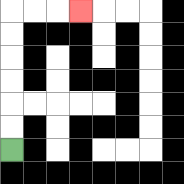{'start': '[0, 6]', 'end': '[3, 0]', 'path_directions': 'U,U,U,U,U,U,R,R,R', 'path_coordinates': '[[0, 6], [0, 5], [0, 4], [0, 3], [0, 2], [0, 1], [0, 0], [1, 0], [2, 0], [3, 0]]'}